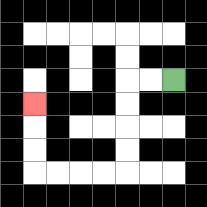{'start': '[7, 3]', 'end': '[1, 4]', 'path_directions': 'L,L,D,D,D,D,L,L,L,L,U,U,U', 'path_coordinates': '[[7, 3], [6, 3], [5, 3], [5, 4], [5, 5], [5, 6], [5, 7], [4, 7], [3, 7], [2, 7], [1, 7], [1, 6], [1, 5], [1, 4]]'}